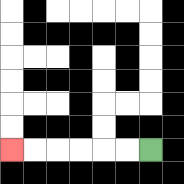{'start': '[6, 6]', 'end': '[0, 6]', 'path_directions': 'L,L,L,L,L,L', 'path_coordinates': '[[6, 6], [5, 6], [4, 6], [3, 6], [2, 6], [1, 6], [0, 6]]'}